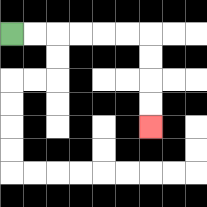{'start': '[0, 1]', 'end': '[6, 5]', 'path_directions': 'R,R,R,R,R,R,D,D,D,D', 'path_coordinates': '[[0, 1], [1, 1], [2, 1], [3, 1], [4, 1], [5, 1], [6, 1], [6, 2], [6, 3], [6, 4], [6, 5]]'}